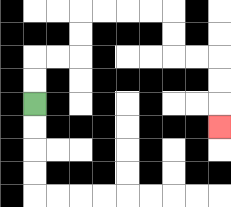{'start': '[1, 4]', 'end': '[9, 5]', 'path_directions': 'U,U,R,R,U,U,R,R,R,R,D,D,R,R,D,D,D', 'path_coordinates': '[[1, 4], [1, 3], [1, 2], [2, 2], [3, 2], [3, 1], [3, 0], [4, 0], [5, 0], [6, 0], [7, 0], [7, 1], [7, 2], [8, 2], [9, 2], [9, 3], [9, 4], [9, 5]]'}